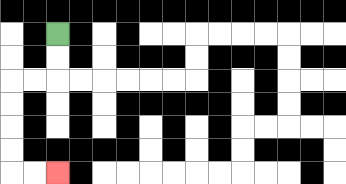{'start': '[2, 1]', 'end': '[2, 7]', 'path_directions': 'D,D,L,L,D,D,D,D,R,R', 'path_coordinates': '[[2, 1], [2, 2], [2, 3], [1, 3], [0, 3], [0, 4], [0, 5], [0, 6], [0, 7], [1, 7], [2, 7]]'}